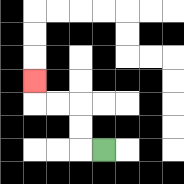{'start': '[4, 6]', 'end': '[1, 3]', 'path_directions': 'L,U,U,L,L,U', 'path_coordinates': '[[4, 6], [3, 6], [3, 5], [3, 4], [2, 4], [1, 4], [1, 3]]'}